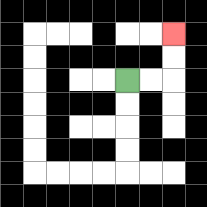{'start': '[5, 3]', 'end': '[7, 1]', 'path_directions': 'R,R,U,U', 'path_coordinates': '[[5, 3], [6, 3], [7, 3], [7, 2], [7, 1]]'}